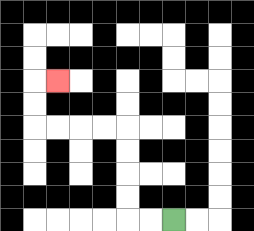{'start': '[7, 9]', 'end': '[2, 3]', 'path_directions': 'L,L,U,U,U,U,L,L,L,L,U,U,R', 'path_coordinates': '[[7, 9], [6, 9], [5, 9], [5, 8], [5, 7], [5, 6], [5, 5], [4, 5], [3, 5], [2, 5], [1, 5], [1, 4], [1, 3], [2, 3]]'}